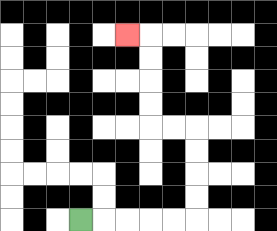{'start': '[3, 9]', 'end': '[5, 1]', 'path_directions': 'R,R,R,R,R,U,U,U,U,L,L,U,U,U,U,L', 'path_coordinates': '[[3, 9], [4, 9], [5, 9], [6, 9], [7, 9], [8, 9], [8, 8], [8, 7], [8, 6], [8, 5], [7, 5], [6, 5], [6, 4], [6, 3], [6, 2], [6, 1], [5, 1]]'}